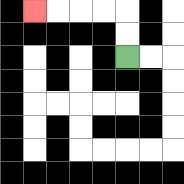{'start': '[5, 2]', 'end': '[1, 0]', 'path_directions': 'U,U,L,L,L,L', 'path_coordinates': '[[5, 2], [5, 1], [5, 0], [4, 0], [3, 0], [2, 0], [1, 0]]'}